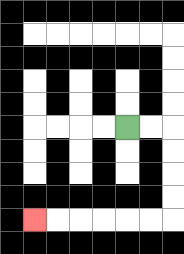{'start': '[5, 5]', 'end': '[1, 9]', 'path_directions': 'R,R,D,D,D,D,L,L,L,L,L,L', 'path_coordinates': '[[5, 5], [6, 5], [7, 5], [7, 6], [7, 7], [7, 8], [7, 9], [6, 9], [5, 9], [4, 9], [3, 9], [2, 9], [1, 9]]'}